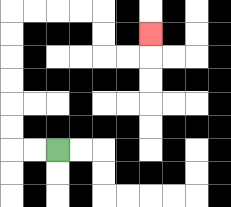{'start': '[2, 6]', 'end': '[6, 1]', 'path_directions': 'L,L,U,U,U,U,U,U,R,R,R,R,D,D,R,R,U', 'path_coordinates': '[[2, 6], [1, 6], [0, 6], [0, 5], [0, 4], [0, 3], [0, 2], [0, 1], [0, 0], [1, 0], [2, 0], [3, 0], [4, 0], [4, 1], [4, 2], [5, 2], [6, 2], [6, 1]]'}